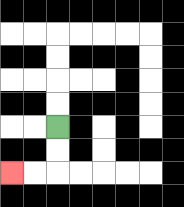{'start': '[2, 5]', 'end': '[0, 7]', 'path_directions': 'D,D,L,L', 'path_coordinates': '[[2, 5], [2, 6], [2, 7], [1, 7], [0, 7]]'}